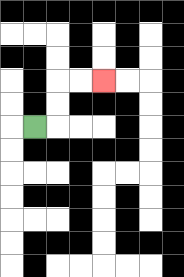{'start': '[1, 5]', 'end': '[4, 3]', 'path_directions': 'R,U,U,R,R', 'path_coordinates': '[[1, 5], [2, 5], [2, 4], [2, 3], [3, 3], [4, 3]]'}